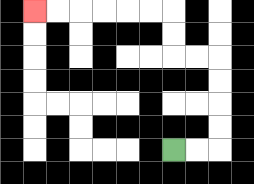{'start': '[7, 6]', 'end': '[1, 0]', 'path_directions': 'R,R,U,U,U,U,L,L,U,U,L,L,L,L,L,L', 'path_coordinates': '[[7, 6], [8, 6], [9, 6], [9, 5], [9, 4], [9, 3], [9, 2], [8, 2], [7, 2], [7, 1], [7, 0], [6, 0], [5, 0], [4, 0], [3, 0], [2, 0], [1, 0]]'}